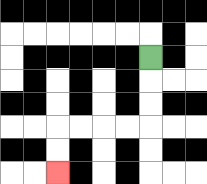{'start': '[6, 2]', 'end': '[2, 7]', 'path_directions': 'D,D,D,L,L,L,L,D,D', 'path_coordinates': '[[6, 2], [6, 3], [6, 4], [6, 5], [5, 5], [4, 5], [3, 5], [2, 5], [2, 6], [2, 7]]'}